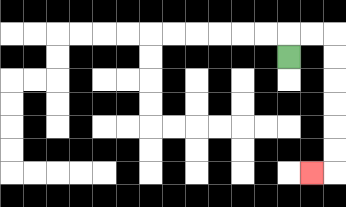{'start': '[12, 2]', 'end': '[13, 7]', 'path_directions': 'U,R,R,D,D,D,D,D,D,L', 'path_coordinates': '[[12, 2], [12, 1], [13, 1], [14, 1], [14, 2], [14, 3], [14, 4], [14, 5], [14, 6], [14, 7], [13, 7]]'}